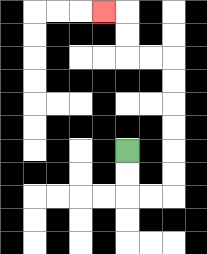{'start': '[5, 6]', 'end': '[4, 0]', 'path_directions': 'D,D,R,R,U,U,U,U,U,U,L,L,U,U,L', 'path_coordinates': '[[5, 6], [5, 7], [5, 8], [6, 8], [7, 8], [7, 7], [7, 6], [7, 5], [7, 4], [7, 3], [7, 2], [6, 2], [5, 2], [5, 1], [5, 0], [4, 0]]'}